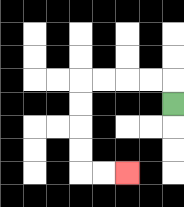{'start': '[7, 4]', 'end': '[5, 7]', 'path_directions': 'U,L,L,L,L,D,D,D,D,R,R', 'path_coordinates': '[[7, 4], [7, 3], [6, 3], [5, 3], [4, 3], [3, 3], [3, 4], [3, 5], [3, 6], [3, 7], [4, 7], [5, 7]]'}